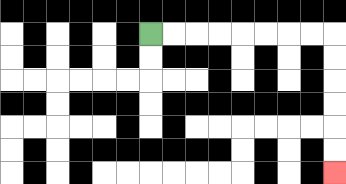{'start': '[6, 1]', 'end': '[14, 7]', 'path_directions': 'R,R,R,R,R,R,R,R,D,D,D,D,D,D', 'path_coordinates': '[[6, 1], [7, 1], [8, 1], [9, 1], [10, 1], [11, 1], [12, 1], [13, 1], [14, 1], [14, 2], [14, 3], [14, 4], [14, 5], [14, 6], [14, 7]]'}